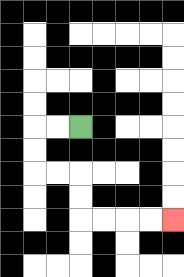{'start': '[3, 5]', 'end': '[7, 9]', 'path_directions': 'L,L,D,D,R,R,D,D,R,R,R,R', 'path_coordinates': '[[3, 5], [2, 5], [1, 5], [1, 6], [1, 7], [2, 7], [3, 7], [3, 8], [3, 9], [4, 9], [5, 9], [6, 9], [7, 9]]'}